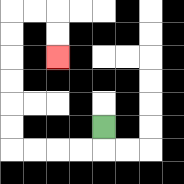{'start': '[4, 5]', 'end': '[2, 2]', 'path_directions': 'D,L,L,L,L,U,U,U,U,U,U,R,R,D,D', 'path_coordinates': '[[4, 5], [4, 6], [3, 6], [2, 6], [1, 6], [0, 6], [0, 5], [0, 4], [0, 3], [0, 2], [0, 1], [0, 0], [1, 0], [2, 0], [2, 1], [2, 2]]'}